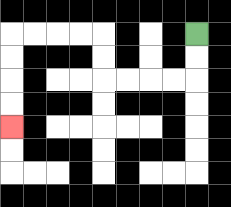{'start': '[8, 1]', 'end': '[0, 5]', 'path_directions': 'D,D,L,L,L,L,U,U,L,L,L,L,D,D,D,D', 'path_coordinates': '[[8, 1], [8, 2], [8, 3], [7, 3], [6, 3], [5, 3], [4, 3], [4, 2], [4, 1], [3, 1], [2, 1], [1, 1], [0, 1], [0, 2], [0, 3], [0, 4], [0, 5]]'}